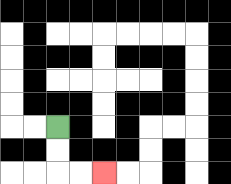{'start': '[2, 5]', 'end': '[4, 7]', 'path_directions': 'D,D,R,R', 'path_coordinates': '[[2, 5], [2, 6], [2, 7], [3, 7], [4, 7]]'}